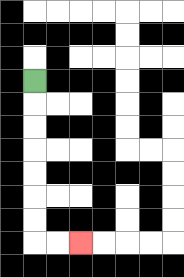{'start': '[1, 3]', 'end': '[3, 10]', 'path_directions': 'D,D,D,D,D,D,D,R,R', 'path_coordinates': '[[1, 3], [1, 4], [1, 5], [1, 6], [1, 7], [1, 8], [1, 9], [1, 10], [2, 10], [3, 10]]'}